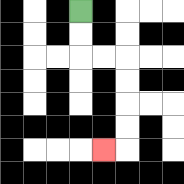{'start': '[3, 0]', 'end': '[4, 6]', 'path_directions': 'D,D,R,R,D,D,D,D,L', 'path_coordinates': '[[3, 0], [3, 1], [3, 2], [4, 2], [5, 2], [5, 3], [5, 4], [5, 5], [5, 6], [4, 6]]'}